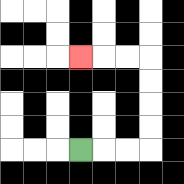{'start': '[3, 6]', 'end': '[3, 2]', 'path_directions': 'R,R,R,U,U,U,U,L,L,L', 'path_coordinates': '[[3, 6], [4, 6], [5, 6], [6, 6], [6, 5], [6, 4], [6, 3], [6, 2], [5, 2], [4, 2], [3, 2]]'}